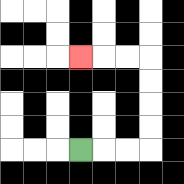{'start': '[3, 6]', 'end': '[3, 2]', 'path_directions': 'R,R,R,U,U,U,U,L,L,L', 'path_coordinates': '[[3, 6], [4, 6], [5, 6], [6, 6], [6, 5], [6, 4], [6, 3], [6, 2], [5, 2], [4, 2], [3, 2]]'}